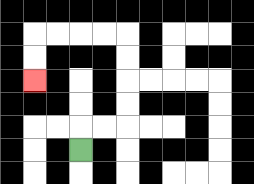{'start': '[3, 6]', 'end': '[1, 3]', 'path_directions': 'U,R,R,U,U,U,U,L,L,L,L,D,D', 'path_coordinates': '[[3, 6], [3, 5], [4, 5], [5, 5], [5, 4], [5, 3], [5, 2], [5, 1], [4, 1], [3, 1], [2, 1], [1, 1], [1, 2], [1, 3]]'}